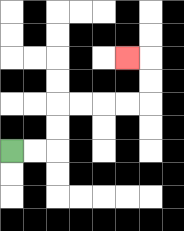{'start': '[0, 6]', 'end': '[5, 2]', 'path_directions': 'R,R,U,U,R,R,R,R,U,U,L', 'path_coordinates': '[[0, 6], [1, 6], [2, 6], [2, 5], [2, 4], [3, 4], [4, 4], [5, 4], [6, 4], [6, 3], [6, 2], [5, 2]]'}